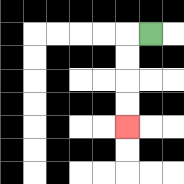{'start': '[6, 1]', 'end': '[5, 5]', 'path_directions': 'L,D,D,D,D', 'path_coordinates': '[[6, 1], [5, 1], [5, 2], [5, 3], [5, 4], [5, 5]]'}